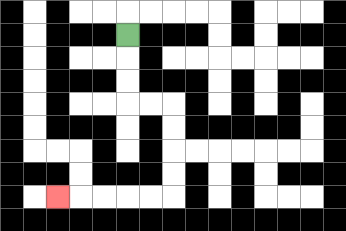{'start': '[5, 1]', 'end': '[2, 8]', 'path_directions': 'D,D,D,R,R,D,D,D,D,L,L,L,L,L', 'path_coordinates': '[[5, 1], [5, 2], [5, 3], [5, 4], [6, 4], [7, 4], [7, 5], [7, 6], [7, 7], [7, 8], [6, 8], [5, 8], [4, 8], [3, 8], [2, 8]]'}